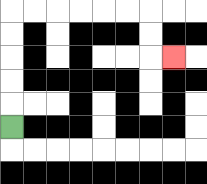{'start': '[0, 5]', 'end': '[7, 2]', 'path_directions': 'U,U,U,U,U,R,R,R,R,R,R,D,D,R', 'path_coordinates': '[[0, 5], [0, 4], [0, 3], [0, 2], [0, 1], [0, 0], [1, 0], [2, 0], [3, 0], [4, 0], [5, 0], [6, 0], [6, 1], [6, 2], [7, 2]]'}